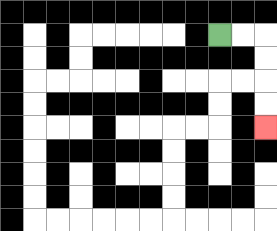{'start': '[9, 1]', 'end': '[11, 5]', 'path_directions': 'R,R,D,D,D,D', 'path_coordinates': '[[9, 1], [10, 1], [11, 1], [11, 2], [11, 3], [11, 4], [11, 5]]'}